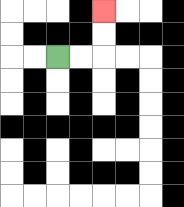{'start': '[2, 2]', 'end': '[4, 0]', 'path_directions': 'R,R,U,U', 'path_coordinates': '[[2, 2], [3, 2], [4, 2], [4, 1], [4, 0]]'}